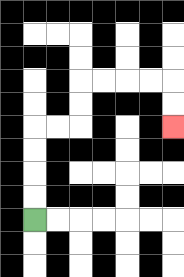{'start': '[1, 9]', 'end': '[7, 5]', 'path_directions': 'U,U,U,U,R,R,U,U,R,R,R,R,D,D', 'path_coordinates': '[[1, 9], [1, 8], [1, 7], [1, 6], [1, 5], [2, 5], [3, 5], [3, 4], [3, 3], [4, 3], [5, 3], [6, 3], [7, 3], [7, 4], [7, 5]]'}